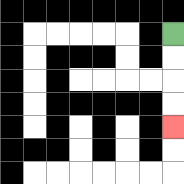{'start': '[7, 1]', 'end': '[7, 5]', 'path_directions': 'D,D,D,D', 'path_coordinates': '[[7, 1], [7, 2], [7, 3], [7, 4], [7, 5]]'}